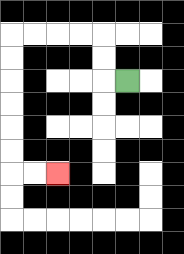{'start': '[5, 3]', 'end': '[2, 7]', 'path_directions': 'L,U,U,L,L,L,L,D,D,D,D,D,D,R,R', 'path_coordinates': '[[5, 3], [4, 3], [4, 2], [4, 1], [3, 1], [2, 1], [1, 1], [0, 1], [0, 2], [0, 3], [0, 4], [0, 5], [0, 6], [0, 7], [1, 7], [2, 7]]'}